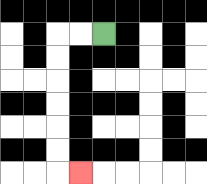{'start': '[4, 1]', 'end': '[3, 7]', 'path_directions': 'L,L,D,D,D,D,D,D,R', 'path_coordinates': '[[4, 1], [3, 1], [2, 1], [2, 2], [2, 3], [2, 4], [2, 5], [2, 6], [2, 7], [3, 7]]'}